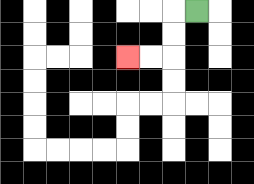{'start': '[8, 0]', 'end': '[5, 2]', 'path_directions': 'L,D,D,L,L', 'path_coordinates': '[[8, 0], [7, 0], [7, 1], [7, 2], [6, 2], [5, 2]]'}